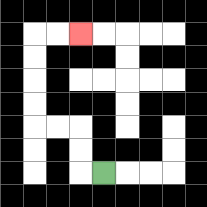{'start': '[4, 7]', 'end': '[3, 1]', 'path_directions': 'L,U,U,L,L,U,U,U,U,R,R', 'path_coordinates': '[[4, 7], [3, 7], [3, 6], [3, 5], [2, 5], [1, 5], [1, 4], [1, 3], [1, 2], [1, 1], [2, 1], [3, 1]]'}